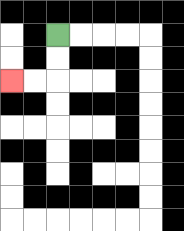{'start': '[2, 1]', 'end': '[0, 3]', 'path_directions': 'D,D,L,L', 'path_coordinates': '[[2, 1], [2, 2], [2, 3], [1, 3], [0, 3]]'}